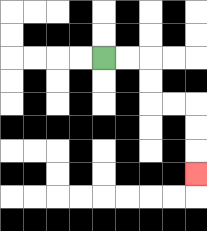{'start': '[4, 2]', 'end': '[8, 7]', 'path_directions': 'R,R,D,D,R,R,D,D,D', 'path_coordinates': '[[4, 2], [5, 2], [6, 2], [6, 3], [6, 4], [7, 4], [8, 4], [8, 5], [8, 6], [8, 7]]'}